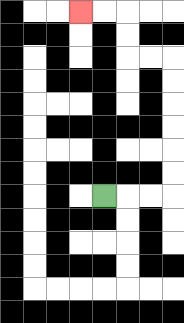{'start': '[4, 8]', 'end': '[3, 0]', 'path_directions': 'R,R,R,U,U,U,U,U,U,L,L,U,U,L,L', 'path_coordinates': '[[4, 8], [5, 8], [6, 8], [7, 8], [7, 7], [7, 6], [7, 5], [7, 4], [7, 3], [7, 2], [6, 2], [5, 2], [5, 1], [5, 0], [4, 0], [3, 0]]'}